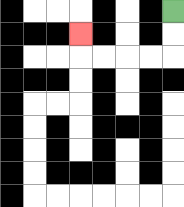{'start': '[7, 0]', 'end': '[3, 1]', 'path_directions': 'D,D,L,L,L,L,U', 'path_coordinates': '[[7, 0], [7, 1], [7, 2], [6, 2], [5, 2], [4, 2], [3, 2], [3, 1]]'}